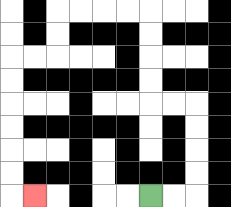{'start': '[6, 8]', 'end': '[1, 8]', 'path_directions': 'R,R,U,U,U,U,L,L,U,U,U,U,L,L,L,L,D,D,L,L,D,D,D,D,D,D,R', 'path_coordinates': '[[6, 8], [7, 8], [8, 8], [8, 7], [8, 6], [8, 5], [8, 4], [7, 4], [6, 4], [6, 3], [6, 2], [6, 1], [6, 0], [5, 0], [4, 0], [3, 0], [2, 0], [2, 1], [2, 2], [1, 2], [0, 2], [0, 3], [0, 4], [0, 5], [0, 6], [0, 7], [0, 8], [1, 8]]'}